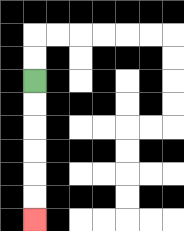{'start': '[1, 3]', 'end': '[1, 9]', 'path_directions': 'D,D,D,D,D,D', 'path_coordinates': '[[1, 3], [1, 4], [1, 5], [1, 6], [1, 7], [1, 8], [1, 9]]'}